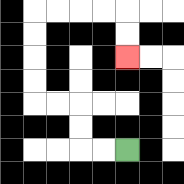{'start': '[5, 6]', 'end': '[5, 2]', 'path_directions': 'L,L,U,U,L,L,U,U,U,U,R,R,R,R,D,D', 'path_coordinates': '[[5, 6], [4, 6], [3, 6], [3, 5], [3, 4], [2, 4], [1, 4], [1, 3], [1, 2], [1, 1], [1, 0], [2, 0], [3, 0], [4, 0], [5, 0], [5, 1], [5, 2]]'}